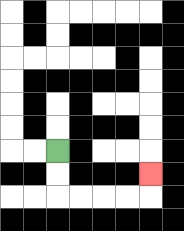{'start': '[2, 6]', 'end': '[6, 7]', 'path_directions': 'D,D,R,R,R,R,U', 'path_coordinates': '[[2, 6], [2, 7], [2, 8], [3, 8], [4, 8], [5, 8], [6, 8], [6, 7]]'}